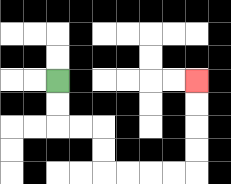{'start': '[2, 3]', 'end': '[8, 3]', 'path_directions': 'D,D,R,R,D,D,R,R,R,R,U,U,U,U', 'path_coordinates': '[[2, 3], [2, 4], [2, 5], [3, 5], [4, 5], [4, 6], [4, 7], [5, 7], [6, 7], [7, 7], [8, 7], [8, 6], [8, 5], [8, 4], [8, 3]]'}